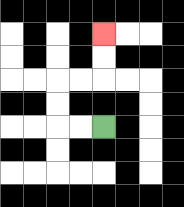{'start': '[4, 5]', 'end': '[4, 1]', 'path_directions': 'L,L,U,U,R,R,U,U', 'path_coordinates': '[[4, 5], [3, 5], [2, 5], [2, 4], [2, 3], [3, 3], [4, 3], [4, 2], [4, 1]]'}